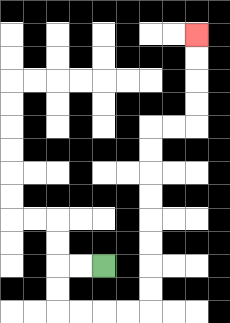{'start': '[4, 11]', 'end': '[8, 1]', 'path_directions': 'L,L,D,D,R,R,R,R,U,U,U,U,U,U,U,U,R,R,U,U,U,U', 'path_coordinates': '[[4, 11], [3, 11], [2, 11], [2, 12], [2, 13], [3, 13], [4, 13], [5, 13], [6, 13], [6, 12], [6, 11], [6, 10], [6, 9], [6, 8], [6, 7], [6, 6], [6, 5], [7, 5], [8, 5], [8, 4], [8, 3], [8, 2], [8, 1]]'}